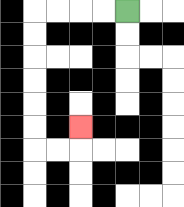{'start': '[5, 0]', 'end': '[3, 5]', 'path_directions': 'L,L,L,L,D,D,D,D,D,D,R,R,U', 'path_coordinates': '[[5, 0], [4, 0], [3, 0], [2, 0], [1, 0], [1, 1], [1, 2], [1, 3], [1, 4], [1, 5], [1, 6], [2, 6], [3, 6], [3, 5]]'}